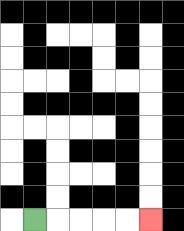{'start': '[1, 9]', 'end': '[6, 9]', 'path_directions': 'R,R,R,R,R', 'path_coordinates': '[[1, 9], [2, 9], [3, 9], [4, 9], [5, 9], [6, 9]]'}